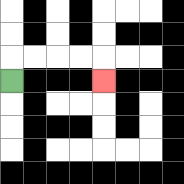{'start': '[0, 3]', 'end': '[4, 3]', 'path_directions': 'U,R,R,R,R,D', 'path_coordinates': '[[0, 3], [0, 2], [1, 2], [2, 2], [3, 2], [4, 2], [4, 3]]'}